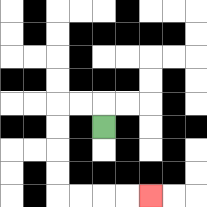{'start': '[4, 5]', 'end': '[6, 8]', 'path_directions': 'U,L,L,D,D,D,D,R,R,R,R', 'path_coordinates': '[[4, 5], [4, 4], [3, 4], [2, 4], [2, 5], [2, 6], [2, 7], [2, 8], [3, 8], [4, 8], [5, 8], [6, 8]]'}